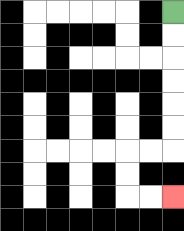{'start': '[7, 0]', 'end': '[7, 8]', 'path_directions': 'D,D,D,D,D,D,L,L,D,D,R,R', 'path_coordinates': '[[7, 0], [7, 1], [7, 2], [7, 3], [7, 4], [7, 5], [7, 6], [6, 6], [5, 6], [5, 7], [5, 8], [6, 8], [7, 8]]'}